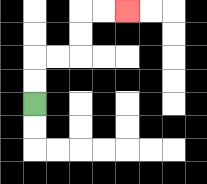{'start': '[1, 4]', 'end': '[5, 0]', 'path_directions': 'U,U,R,R,U,U,R,R', 'path_coordinates': '[[1, 4], [1, 3], [1, 2], [2, 2], [3, 2], [3, 1], [3, 0], [4, 0], [5, 0]]'}